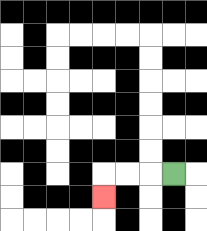{'start': '[7, 7]', 'end': '[4, 8]', 'path_directions': 'L,L,L,D', 'path_coordinates': '[[7, 7], [6, 7], [5, 7], [4, 7], [4, 8]]'}